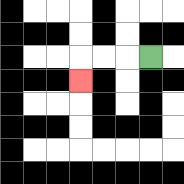{'start': '[6, 2]', 'end': '[3, 3]', 'path_directions': 'L,L,L,D', 'path_coordinates': '[[6, 2], [5, 2], [4, 2], [3, 2], [3, 3]]'}